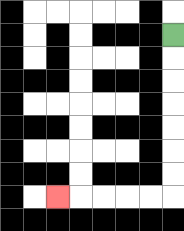{'start': '[7, 1]', 'end': '[2, 8]', 'path_directions': 'D,D,D,D,D,D,D,L,L,L,L,L', 'path_coordinates': '[[7, 1], [7, 2], [7, 3], [7, 4], [7, 5], [7, 6], [7, 7], [7, 8], [6, 8], [5, 8], [4, 8], [3, 8], [2, 8]]'}